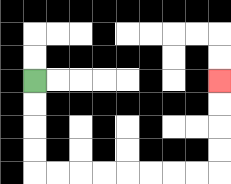{'start': '[1, 3]', 'end': '[9, 3]', 'path_directions': 'D,D,D,D,R,R,R,R,R,R,R,R,U,U,U,U', 'path_coordinates': '[[1, 3], [1, 4], [1, 5], [1, 6], [1, 7], [2, 7], [3, 7], [4, 7], [5, 7], [6, 7], [7, 7], [8, 7], [9, 7], [9, 6], [9, 5], [9, 4], [9, 3]]'}